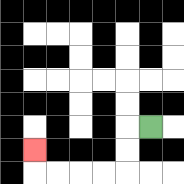{'start': '[6, 5]', 'end': '[1, 6]', 'path_directions': 'L,D,D,L,L,L,L,U', 'path_coordinates': '[[6, 5], [5, 5], [5, 6], [5, 7], [4, 7], [3, 7], [2, 7], [1, 7], [1, 6]]'}